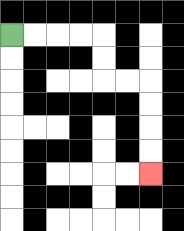{'start': '[0, 1]', 'end': '[6, 7]', 'path_directions': 'R,R,R,R,D,D,R,R,D,D,D,D', 'path_coordinates': '[[0, 1], [1, 1], [2, 1], [3, 1], [4, 1], [4, 2], [4, 3], [5, 3], [6, 3], [6, 4], [6, 5], [6, 6], [6, 7]]'}